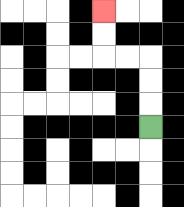{'start': '[6, 5]', 'end': '[4, 0]', 'path_directions': 'U,U,U,L,L,U,U', 'path_coordinates': '[[6, 5], [6, 4], [6, 3], [6, 2], [5, 2], [4, 2], [4, 1], [4, 0]]'}